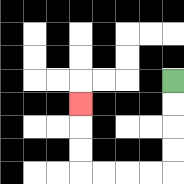{'start': '[7, 3]', 'end': '[3, 4]', 'path_directions': 'D,D,D,D,L,L,L,L,U,U,U', 'path_coordinates': '[[7, 3], [7, 4], [7, 5], [7, 6], [7, 7], [6, 7], [5, 7], [4, 7], [3, 7], [3, 6], [3, 5], [3, 4]]'}